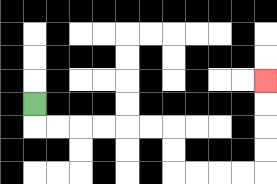{'start': '[1, 4]', 'end': '[11, 3]', 'path_directions': 'D,R,R,R,R,R,R,D,D,R,R,R,R,U,U,U,U', 'path_coordinates': '[[1, 4], [1, 5], [2, 5], [3, 5], [4, 5], [5, 5], [6, 5], [7, 5], [7, 6], [7, 7], [8, 7], [9, 7], [10, 7], [11, 7], [11, 6], [11, 5], [11, 4], [11, 3]]'}